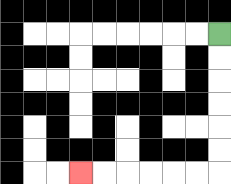{'start': '[9, 1]', 'end': '[3, 7]', 'path_directions': 'D,D,D,D,D,D,L,L,L,L,L,L', 'path_coordinates': '[[9, 1], [9, 2], [9, 3], [9, 4], [9, 5], [9, 6], [9, 7], [8, 7], [7, 7], [6, 7], [5, 7], [4, 7], [3, 7]]'}